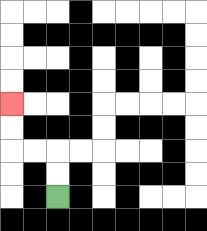{'start': '[2, 8]', 'end': '[0, 4]', 'path_directions': 'U,U,L,L,U,U', 'path_coordinates': '[[2, 8], [2, 7], [2, 6], [1, 6], [0, 6], [0, 5], [0, 4]]'}